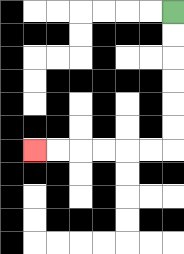{'start': '[7, 0]', 'end': '[1, 6]', 'path_directions': 'D,D,D,D,D,D,L,L,L,L,L,L', 'path_coordinates': '[[7, 0], [7, 1], [7, 2], [7, 3], [7, 4], [7, 5], [7, 6], [6, 6], [5, 6], [4, 6], [3, 6], [2, 6], [1, 6]]'}